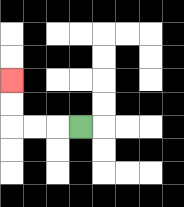{'start': '[3, 5]', 'end': '[0, 3]', 'path_directions': 'L,L,L,U,U', 'path_coordinates': '[[3, 5], [2, 5], [1, 5], [0, 5], [0, 4], [0, 3]]'}